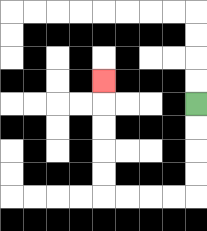{'start': '[8, 4]', 'end': '[4, 3]', 'path_directions': 'D,D,D,D,L,L,L,L,U,U,U,U,U', 'path_coordinates': '[[8, 4], [8, 5], [8, 6], [8, 7], [8, 8], [7, 8], [6, 8], [5, 8], [4, 8], [4, 7], [4, 6], [4, 5], [4, 4], [4, 3]]'}